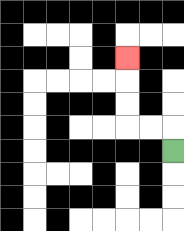{'start': '[7, 6]', 'end': '[5, 2]', 'path_directions': 'U,L,L,U,U,U', 'path_coordinates': '[[7, 6], [7, 5], [6, 5], [5, 5], [5, 4], [5, 3], [5, 2]]'}